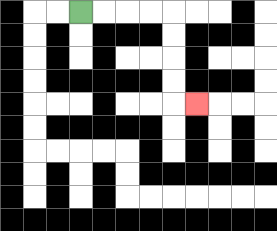{'start': '[3, 0]', 'end': '[8, 4]', 'path_directions': 'R,R,R,R,D,D,D,D,R', 'path_coordinates': '[[3, 0], [4, 0], [5, 0], [6, 0], [7, 0], [7, 1], [7, 2], [7, 3], [7, 4], [8, 4]]'}